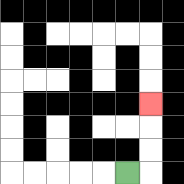{'start': '[5, 7]', 'end': '[6, 4]', 'path_directions': 'R,U,U,U', 'path_coordinates': '[[5, 7], [6, 7], [6, 6], [6, 5], [6, 4]]'}